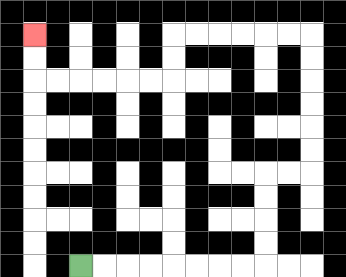{'start': '[3, 11]', 'end': '[1, 1]', 'path_directions': 'R,R,R,R,R,R,R,R,U,U,U,U,R,R,U,U,U,U,U,U,L,L,L,L,L,L,D,D,L,L,L,L,L,L,U,U', 'path_coordinates': '[[3, 11], [4, 11], [5, 11], [6, 11], [7, 11], [8, 11], [9, 11], [10, 11], [11, 11], [11, 10], [11, 9], [11, 8], [11, 7], [12, 7], [13, 7], [13, 6], [13, 5], [13, 4], [13, 3], [13, 2], [13, 1], [12, 1], [11, 1], [10, 1], [9, 1], [8, 1], [7, 1], [7, 2], [7, 3], [6, 3], [5, 3], [4, 3], [3, 3], [2, 3], [1, 3], [1, 2], [1, 1]]'}